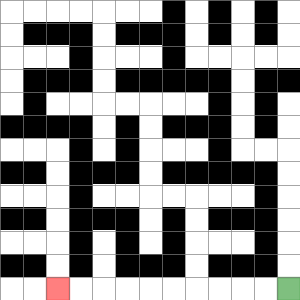{'start': '[12, 12]', 'end': '[2, 12]', 'path_directions': 'L,L,L,L,L,L,L,L,L,L', 'path_coordinates': '[[12, 12], [11, 12], [10, 12], [9, 12], [8, 12], [7, 12], [6, 12], [5, 12], [4, 12], [3, 12], [2, 12]]'}